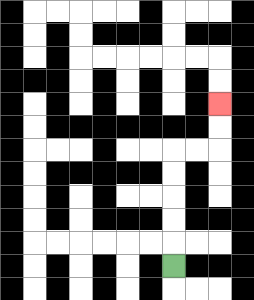{'start': '[7, 11]', 'end': '[9, 4]', 'path_directions': 'U,U,U,U,U,R,R,U,U', 'path_coordinates': '[[7, 11], [7, 10], [7, 9], [7, 8], [7, 7], [7, 6], [8, 6], [9, 6], [9, 5], [9, 4]]'}